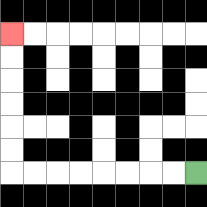{'start': '[8, 7]', 'end': '[0, 1]', 'path_directions': 'L,L,L,L,L,L,L,L,U,U,U,U,U,U', 'path_coordinates': '[[8, 7], [7, 7], [6, 7], [5, 7], [4, 7], [3, 7], [2, 7], [1, 7], [0, 7], [0, 6], [0, 5], [0, 4], [0, 3], [0, 2], [0, 1]]'}